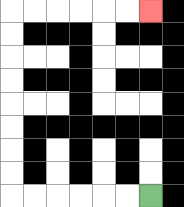{'start': '[6, 8]', 'end': '[6, 0]', 'path_directions': 'L,L,L,L,L,L,U,U,U,U,U,U,U,U,R,R,R,R,R,R', 'path_coordinates': '[[6, 8], [5, 8], [4, 8], [3, 8], [2, 8], [1, 8], [0, 8], [0, 7], [0, 6], [0, 5], [0, 4], [0, 3], [0, 2], [0, 1], [0, 0], [1, 0], [2, 0], [3, 0], [4, 0], [5, 0], [6, 0]]'}